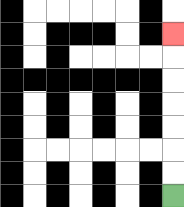{'start': '[7, 8]', 'end': '[7, 1]', 'path_directions': 'U,U,U,U,U,U,U', 'path_coordinates': '[[7, 8], [7, 7], [7, 6], [7, 5], [7, 4], [7, 3], [7, 2], [7, 1]]'}